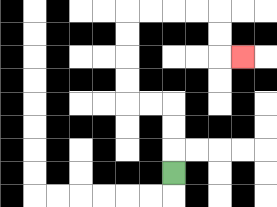{'start': '[7, 7]', 'end': '[10, 2]', 'path_directions': 'U,U,U,L,L,U,U,U,U,R,R,R,R,D,D,R', 'path_coordinates': '[[7, 7], [7, 6], [7, 5], [7, 4], [6, 4], [5, 4], [5, 3], [5, 2], [5, 1], [5, 0], [6, 0], [7, 0], [8, 0], [9, 0], [9, 1], [9, 2], [10, 2]]'}